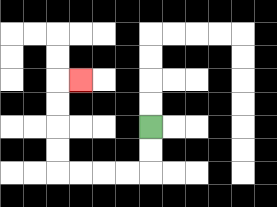{'start': '[6, 5]', 'end': '[3, 3]', 'path_directions': 'D,D,L,L,L,L,U,U,U,U,R', 'path_coordinates': '[[6, 5], [6, 6], [6, 7], [5, 7], [4, 7], [3, 7], [2, 7], [2, 6], [2, 5], [2, 4], [2, 3], [3, 3]]'}